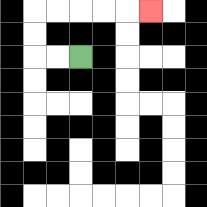{'start': '[3, 2]', 'end': '[6, 0]', 'path_directions': 'L,L,U,U,R,R,R,R,R', 'path_coordinates': '[[3, 2], [2, 2], [1, 2], [1, 1], [1, 0], [2, 0], [3, 0], [4, 0], [5, 0], [6, 0]]'}